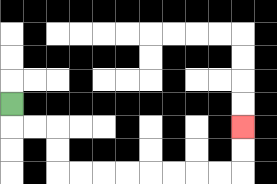{'start': '[0, 4]', 'end': '[10, 5]', 'path_directions': 'D,R,R,D,D,R,R,R,R,R,R,R,R,U,U', 'path_coordinates': '[[0, 4], [0, 5], [1, 5], [2, 5], [2, 6], [2, 7], [3, 7], [4, 7], [5, 7], [6, 7], [7, 7], [8, 7], [9, 7], [10, 7], [10, 6], [10, 5]]'}